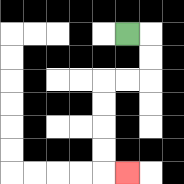{'start': '[5, 1]', 'end': '[5, 7]', 'path_directions': 'R,D,D,L,L,D,D,D,D,R', 'path_coordinates': '[[5, 1], [6, 1], [6, 2], [6, 3], [5, 3], [4, 3], [4, 4], [4, 5], [4, 6], [4, 7], [5, 7]]'}